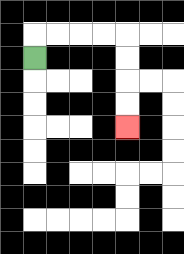{'start': '[1, 2]', 'end': '[5, 5]', 'path_directions': 'U,R,R,R,R,D,D,D,D', 'path_coordinates': '[[1, 2], [1, 1], [2, 1], [3, 1], [4, 1], [5, 1], [5, 2], [5, 3], [5, 4], [5, 5]]'}